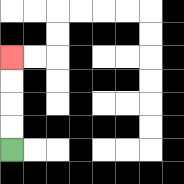{'start': '[0, 6]', 'end': '[0, 2]', 'path_directions': 'U,U,U,U', 'path_coordinates': '[[0, 6], [0, 5], [0, 4], [0, 3], [0, 2]]'}